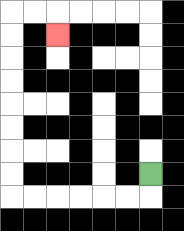{'start': '[6, 7]', 'end': '[2, 1]', 'path_directions': 'D,L,L,L,L,L,L,U,U,U,U,U,U,U,U,R,R,D', 'path_coordinates': '[[6, 7], [6, 8], [5, 8], [4, 8], [3, 8], [2, 8], [1, 8], [0, 8], [0, 7], [0, 6], [0, 5], [0, 4], [0, 3], [0, 2], [0, 1], [0, 0], [1, 0], [2, 0], [2, 1]]'}